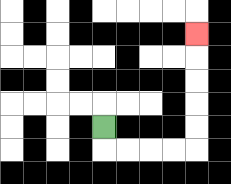{'start': '[4, 5]', 'end': '[8, 1]', 'path_directions': 'D,R,R,R,R,U,U,U,U,U', 'path_coordinates': '[[4, 5], [4, 6], [5, 6], [6, 6], [7, 6], [8, 6], [8, 5], [8, 4], [8, 3], [8, 2], [8, 1]]'}